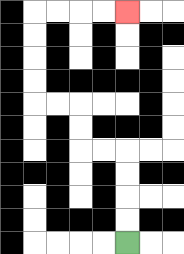{'start': '[5, 10]', 'end': '[5, 0]', 'path_directions': 'U,U,U,U,L,L,U,U,L,L,U,U,U,U,R,R,R,R', 'path_coordinates': '[[5, 10], [5, 9], [5, 8], [5, 7], [5, 6], [4, 6], [3, 6], [3, 5], [3, 4], [2, 4], [1, 4], [1, 3], [1, 2], [1, 1], [1, 0], [2, 0], [3, 0], [4, 0], [5, 0]]'}